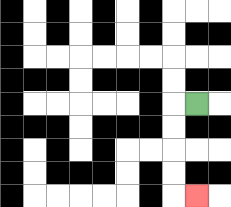{'start': '[8, 4]', 'end': '[8, 8]', 'path_directions': 'L,D,D,D,D,R', 'path_coordinates': '[[8, 4], [7, 4], [7, 5], [7, 6], [7, 7], [7, 8], [8, 8]]'}